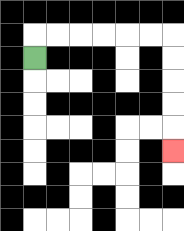{'start': '[1, 2]', 'end': '[7, 6]', 'path_directions': 'U,R,R,R,R,R,R,D,D,D,D,D', 'path_coordinates': '[[1, 2], [1, 1], [2, 1], [3, 1], [4, 1], [5, 1], [6, 1], [7, 1], [7, 2], [7, 3], [7, 4], [7, 5], [7, 6]]'}